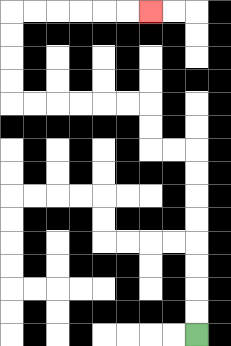{'start': '[8, 14]', 'end': '[6, 0]', 'path_directions': 'U,U,U,U,U,U,U,U,L,L,U,U,L,L,L,L,L,L,U,U,U,U,R,R,R,R,R,R', 'path_coordinates': '[[8, 14], [8, 13], [8, 12], [8, 11], [8, 10], [8, 9], [8, 8], [8, 7], [8, 6], [7, 6], [6, 6], [6, 5], [6, 4], [5, 4], [4, 4], [3, 4], [2, 4], [1, 4], [0, 4], [0, 3], [0, 2], [0, 1], [0, 0], [1, 0], [2, 0], [3, 0], [4, 0], [5, 0], [6, 0]]'}